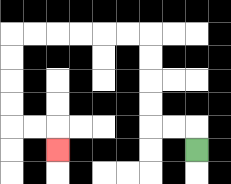{'start': '[8, 6]', 'end': '[2, 6]', 'path_directions': 'U,L,L,U,U,U,U,L,L,L,L,L,L,D,D,D,D,R,R,D', 'path_coordinates': '[[8, 6], [8, 5], [7, 5], [6, 5], [6, 4], [6, 3], [6, 2], [6, 1], [5, 1], [4, 1], [3, 1], [2, 1], [1, 1], [0, 1], [0, 2], [0, 3], [0, 4], [0, 5], [1, 5], [2, 5], [2, 6]]'}